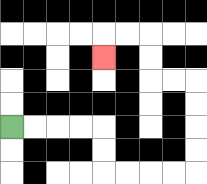{'start': '[0, 5]', 'end': '[4, 2]', 'path_directions': 'R,R,R,R,D,D,R,R,R,R,U,U,U,U,L,L,U,U,L,L,D', 'path_coordinates': '[[0, 5], [1, 5], [2, 5], [3, 5], [4, 5], [4, 6], [4, 7], [5, 7], [6, 7], [7, 7], [8, 7], [8, 6], [8, 5], [8, 4], [8, 3], [7, 3], [6, 3], [6, 2], [6, 1], [5, 1], [4, 1], [4, 2]]'}